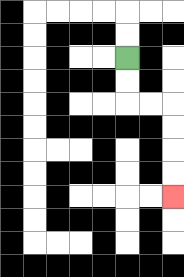{'start': '[5, 2]', 'end': '[7, 8]', 'path_directions': 'D,D,R,R,D,D,D,D', 'path_coordinates': '[[5, 2], [5, 3], [5, 4], [6, 4], [7, 4], [7, 5], [7, 6], [7, 7], [7, 8]]'}